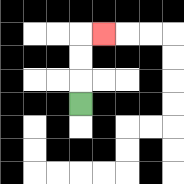{'start': '[3, 4]', 'end': '[4, 1]', 'path_directions': 'U,U,U,R', 'path_coordinates': '[[3, 4], [3, 3], [3, 2], [3, 1], [4, 1]]'}